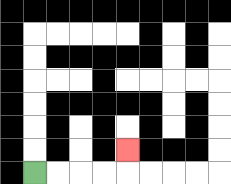{'start': '[1, 7]', 'end': '[5, 6]', 'path_directions': 'R,R,R,R,U', 'path_coordinates': '[[1, 7], [2, 7], [3, 7], [4, 7], [5, 7], [5, 6]]'}